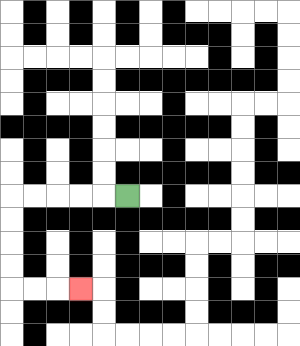{'start': '[5, 8]', 'end': '[3, 12]', 'path_directions': 'L,L,L,L,L,D,D,D,D,R,R,R', 'path_coordinates': '[[5, 8], [4, 8], [3, 8], [2, 8], [1, 8], [0, 8], [0, 9], [0, 10], [0, 11], [0, 12], [1, 12], [2, 12], [3, 12]]'}